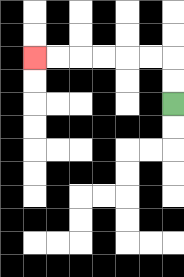{'start': '[7, 4]', 'end': '[1, 2]', 'path_directions': 'U,U,L,L,L,L,L,L', 'path_coordinates': '[[7, 4], [7, 3], [7, 2], [6, 2], [5, 2], [4, 2], [3, 2], [2, 2], [1, 2]]'}